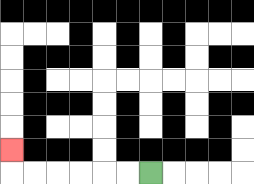{'start': '[6, 7]', 'end': '[0, 6]', 'path_directions': 'L,L,L,L,L,L,U', 'path_coordinates': '[[6, 7], [5, 7], [4, 7], [3, 7], [2, 7], [1, 7], [0, 7], [0, 6]]'}